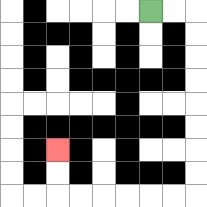{'start': '[6, 0]', 'end': '[2, 6]', 'path_directions': 'R,R,D,D,D,D,D,D,D,D,L,L,L,L,L,L,U,U', 'path_coordinates': '[[6, 0], [7, 0], [8, 0], [8, 1], [8, 2], [8, 3], [8, 4], [8, 5], [8, 6], [8, 7], [8, 8], [7, 8], [6, 8], [5, 8], [4, 8], [3, 8], [2, 8], [2, 7], [2, 6]]'}